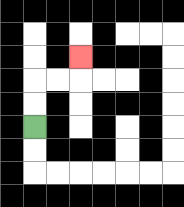{'start': '[1, 5]', 'end': '[3, 2]', 'path_directions': 'U,U,R,R,U', 'path_coordinates': '[[1, 5], [1, 4], [1, 3], [2, 3], [3, 3], [3, 2]]'}